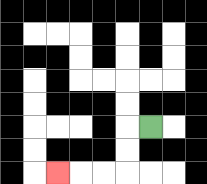{'start': '[6, 5]', 'end': '[2, 7]', 'path_directions': 'L,D,D,L,L,L', 'path_coordinates': '[[6, 5], [5, 5], [5, 6], [5, 7], [4, 7], [3, 7], [2, 7]]'}